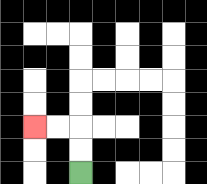{'start': '[3, 7]', 'end': '[1, 5]', 'path_directions': 'U,U,L,L', 'path_coordinates': '[[3, 7], [3, 6], [3, 5], [2, 5], [1, 5]]'}